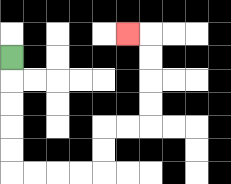{'start': '[0, 2]', 'end': '[5, 1]', 'path_directions': 'D,D,D,D,D,R,R,R,R,U,U,R,R,U,U,U,U,L', 'path_coordinates': '[[0, 2], [0, 3], [0, 4], [0, 5], [0, 6], [0, 7], [1, 7], [2, 7], [3, 7], [4, 7], [4, 6], [4, 5], [5, 5], [6, 5], [6, 4], [6, 3], [6, 2], [6, 1], [5, 1]]'}